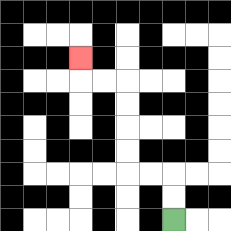{'start': '[7, 9]', 'end': '[3, 2]', 'path_directions': 'U,U,L,L,U,U,U,U,L,L,U', 'path_coordinates': '[[7, 9], [7, 8], [7, 7], [6, 7], [5, 7], [5, 6], [5, 5], [5, 4], [5, 3], [4, 3], [3, 3], [3, 2]]'}